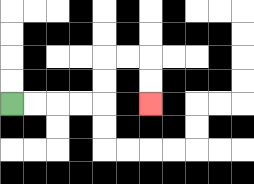{'start': '[0, 4]', 'end': '[6, 4]', 'path_directions': 'R,R,R,R,U,U,R,R,D,D', 'path_coordinates': '[[0, 4], [1, 4], [2, 4], [3, 4], [4, 4], [4, 3], [4, 2], [5, 2], [6, 2], [6, 3], [6, 4]]'}